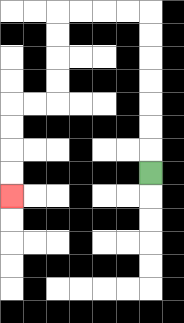{'start': '[6, 7]', 'end': '[0, 8]', 'path_directions': 'U,U,U,U,U,U,U,L,L,L,L,D,D,D,D,L,L,D,D,D,D', 'path_coordinates': '[[6, 7], [6, 6], [6, 5], [6, 4], [6, 3], [6, 2], [6, 1], [6, 0], [5, 0], [4, 0], [3, 0], [2, 0], [2, 1], [2, 2], [2, 3], [2, 4], [1, 4], [0, 4], [0, 5], [0, 6], [0, 7], [0, 8]]'}